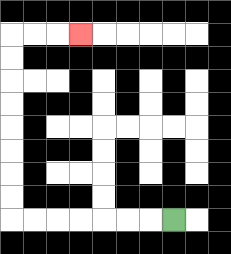{'start': '[7, 9]', 'end': '[3, 1]', 'path_directions': 'L,L,L,L,L,L,L,U,U,U,U,U,U,U,U,R,R,R', 'path_coordinates': '[[7, 9], [6, 9], [5, 9], [4, 9], [3, 9], [2, 9], [1, 9], [0, 9], [0, 8], [0, 7], [0, 6], [0, 5], [0, 4], [0, 3], [0, 2], [0, 1], [1, 1], [2, 1], [3, 1]]'}